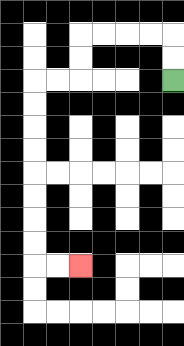{'start': '[7, 3]', 'end': '[3, 11]', 'path_directions': 'U,U,L,L,L,L,D,D,L,L,D,D,D,D,D,D,D,D,R,R', 'path_coordinates': '[[7, 3], [7, 2], [7, 1], [6, 1], [5, 1], [4, 1], [3, 1], [3, 2], [3, 3], [2, 3], [1, 3], [1, 4], [1, 5], [1, 6], [1, 7], [1, 8], [1, 9], [1, 10], [1, 11], [2, 11], [3, 11]]'}